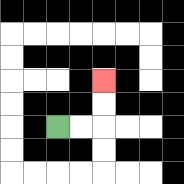{'start': '[2, 5]', 'end': '[4, 3]', 'path_directions': 'R,R,U,U', 'path_coordinates': '[[2, 5], [3, 5], [4, 5], [4, 4], [4, 3]]'}